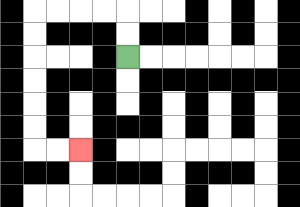{'start': '[5, 2]', 'end': '[3, 6]', 'path_directions': 'U,U,L,L,L,L,D,D,D,D,D,D,R,R', 'path_coordinates': '[[5, 2], [5, 1], [5, 0], [4, 0], [3, 0], [2, 0], [1, 0], [1, 1], [1, 2], [1, 3], [1, 4], [1, 5], [1, 6], [2, 6], [3, 6]]'}